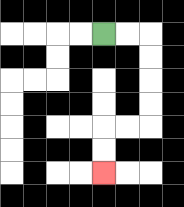{'start': '[4, 1]', 'end': '[4, 7]', 'path_directions': 'R,R,D,D,D,D,L,L,D,D', 'path_coordinates': '[[4, 1], [5, 1], [6, 1], [6, 2], [6, 3], [6, 4], [6, 5], [5, 5], [4, 5], [4, 6], [4, 7]]'}